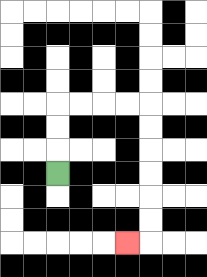{'start': '[2, 7]', 'end': '[5, 10]', 'path_directions': 'U,U,U,R,R,R,R,D,D,D,D,D,D,L', 'path_coordinates': '[[2, 7], [2, 6], [2, 5], [2, 4], [3, 4], [4, 4], [5, 4], [6, 4], [6, 5], [6, 6], [6, 7], [6, 8], [6, 9], [6, 10], [5, 10]]'}